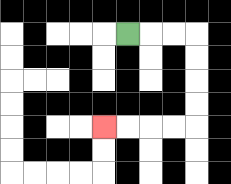{'start': '[5, 1]', 'end': '[4, 5]', 'path_directions': 'R,R,R,D,D,D,D,L,L,L,L', 'path_coordinates': '[[5, 1], [6, 1], [7, 1], [8, 1], [8, 2], [8, 3], [8, 4], [8, 5], [7, 5], [6, 5], [5, 5], [4, 5]]'}